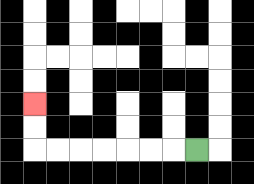{'start': '[8, 6]', 'end': '[1, 4]', 'path_directions': 'L,L,L,L,L,L,L,U,U', 'path_coordinates': '[[8, 6], [7, 6], [6, 6], [5, 6], [4, 6], [3, 6], [2, 6], [1, 6], [1, 5], [1, 4]]'}